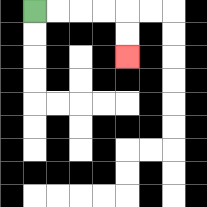{'start': '[1, 0]', 'end': '[5, 2]', 'path_directions': 'R,R,R,R,D,D', 'path_coordinates': '[[1, 0], [2, 0], [3, 0], [4, 0], [5, 0], [5, 1], [5, 2]]'}